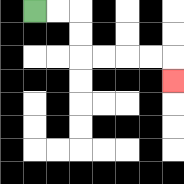{'start': '[1, 0]', 'end': '[7, 3]', 'path_directions': 'R,R,D,D,R,R,R,R,D', 'path_coordinates': '[[1, 0], [2, 0], [3, 0], [3, 1], [3, 2], [4, 2], [5, 2], [6, 2], [7, 2], [7, 3]]'}